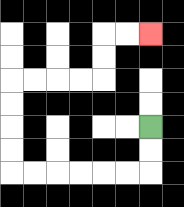{'start': '[6, 5]', 'end': '[6, 1]', 'path_directions': 'D,D,L,L,L,L,L,L,U,U,U,U,R,R,R,R,U,U,R,R', 'path_coordinates': '[[6, 5], [6, 6], [6, 7], [5, 7], [4, 7], [3, 7], [2, 7], [1, 7], [0, 7], [0, 6], [0, 5], [0, 4], [0, 3], [1, 3], [2, 3], [3, 3], [4, 3], [4, 2], [4, 1], [5, 1], [6, 1]]'}